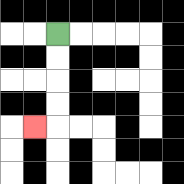{'start': '[2, 1]', 'end': '[1, 5]', 'path_directions': 'D,D,D,D,L', 'path_coordinates': '[[2, 1], [2, 2], [2, 3], [2, 4], [2, 5], [1, 5]]'}